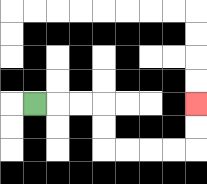{'start': '[1, 4]', 'end': '[8, 4]', 'path_directions': 'R,R,R,D,D,R,R,R,R,U,U', 'path_coordinates': '[[1, 4], [2, 4], [3, 4], [4, 4], [4, 5], [4, 6], [5, 6], [6, 6], [7, 6], [8, 6], [8, 5], [8, 4]]'}